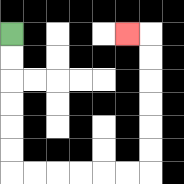{'start': '[0, 1]', 'end': '[5, 1]', 'path_directions': 'D,D,D,D,D,D,R,R,R,R,R,R,U,U,U,U,U,U,L', 'path_coordinates': '[[0, 1], [0, 2], [0, 3], [0, 4], [0, 5], [0, 6], [0, 7], [1, 7], [2, 7], [3, 7], [4, 7], [5, 7], [6, 7], [6, 6], [6, 5], [6, 4], [6, 3], [6, 2], [6, 1], [5, 1]]'}